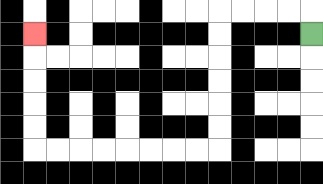{'start': '[13, 1]', 'end': '[1, 1]', 'path_directions': 'U,L,L,L,L,D,D,D,D,D,D,L,L,L,L,L,L,L,L,U,U,U,U,U', 'path_coordinates': '[[13, 1], [13, 0], [12, 0], [11, 0], [10, 0], [9, 0], [9, 1], [9, 2], [9, 3], [9, 4], [9, 5], [9, 6], [8, 6], [7, 6], [6, 6], [5, 6], [4, 6], [3, 6], [2, 6], [1, 6], [1, 5], [1, 4], [1, 3], [1, 2], [1, 1]]'}